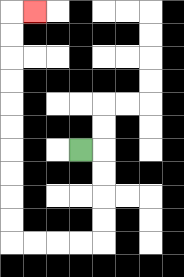{'start': '[3, 6]', 'end': '[1, 0]', 'path_directions': 'R,D,D,D,D,L,L,L,L,U,U,U,U,U,U,U,U,U,U,R', 'path_coordinates': '[[3, 6], [4, 6], [4, 7], [4, 8], [4, 9], [4, 10], [3, 10], [2, 10], [1, 10], [0, 10], [0, 9], [0, 8], [0, 7], [0, 6], [0, 5], [0, 4], [0, 3], [0, 2], [0, 1], [0, 0], [1, 0]]'}